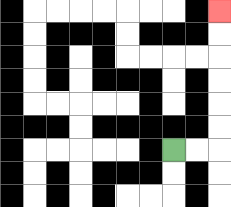{'start': '[7, 6]', 'end': '[9, 0]', 'path_directions': 'R,R,U,U,U,U,U,U', 'path_coordinates': '[[7, 6], [8, 6], [9, 6], [9, 5], [9, 4], [9, 3], [9, 2], [9, 1], [9, 0]]'}